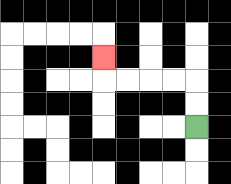{'start': '[8, 5]', 'end': '[4, 2]', 'path_directions': 'U,U,L,L,L,L,U', 'path_coordinates': '[[8, 5], [8, 4], [8, 3], [7, 3], [6, 3], [5, 3], [4, 3], [4, 2]]'}